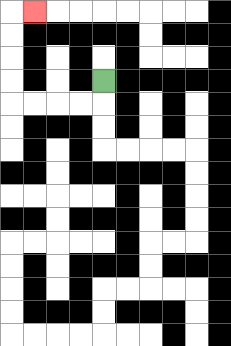{'start': '[4, 3]', 'end': '[1, 0]', 'path_directions': 'D,L,L,L,L,U,U,U,U,R', 'path_coordinates': '[[4, 3], [4, 4], [3, 4], [2, 4], [1, 4], [0, 4], [0, 3], [0, 2], [0, 1], [0, 0], [1, 0]]'}